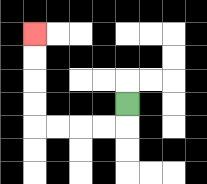{'start': '[5, 4]', 'end': '[1, 1]', 'path_directions': 'D,L,L,L,L,U,U,U,U', 'path_coordinates': '[[5, 4], [5, 5], [4, 5], [3, 5], [2, 5], [1, 5], [1, 4], [1, 3], [1, 2], [1, 1]]'}